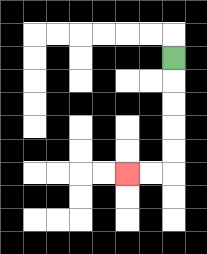{'start': '[7, 2]', 'end': '[5, 7]', 'path_directions': 'D,D,D,D,D,L,L', 'path_coordinates': '[[7, 2], [7, 3], [7, 4], [7, 5], [7, 6], [7, 7], [6, 7], [5, 7]]'}